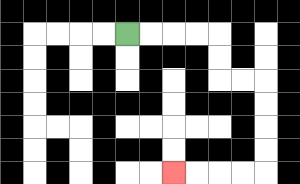{'start': '[5, 1]', 'end': '[7, 7]', 'path_directions': 'R,R,R,R,D,D,R,R,D,D,D,D,L,L,L,L', 'path_coordinates': '[[5, 1], [6, 1], [7, 1], [8, 1], [9, 1], [9, 2], [9, 3], [10, 3], [11, 3], [11, 4], [11, 5], [11, 6], [11, 7], [10, 7], [9, 7], [8, 7], [7, 7]]'}